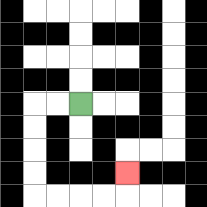{'start': '[3, 4]', 'end': '[5, 7]', 'path_directions': 'L,L,D,D,D,D,R,R,R,R,U', 'path_coordinates': '[[3, 4], [2, 4], [1, 4], [1, 5], [1, 6], [1, 7], [1, 8], [2, 8], [3, 8], [4, 8], [5, 8], [5, 7]]'}